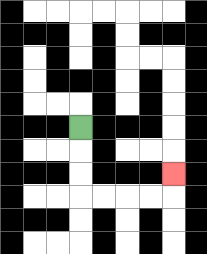{'start': '[3, 5]', 'end': '[7, 7]', 'path_directions': 'D,D,D,R,R,R,R,U', 'path_coordinates': '[[3, 5], [3, 6], [3, 7], [3, 8], [4, 8], [5, 8], [6, 8], [7, 8], [7, 7]]'}